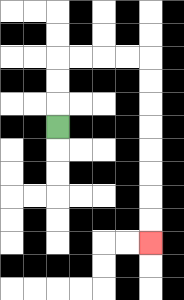{'start': '[2, 5]', 'end': '[6, 10]', 'path_directions': 'U,U,U,R,R,R,R,D,D,D,D,D,D,D,D', 'path_coordinates': '[[2, 5], [2, 4], [2, 3], [2, 2], [3, 2], [4, 2], [5, 2], [6, 2], [6, 3], [6, 4], [6, 5], [6, 6], [6, 7], [6, 8], [6, 9], [6, 10]]'}